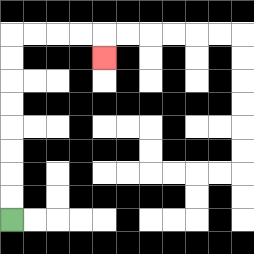{'start': '[0, 9]', 'end': '[4, 2]', 'path_directions': 'U,U,U,U,U,U,U,U,R,R,R,R,D', 'path_coordinates': '[[0, 9], [0, 8], [0, 7], [0, 6], [0, 5], [0, 4], [0, 3], [0, 2], [0, 1], [1, 1], [2, 1], [3, 1], [4, 1], [4, 2]]'}